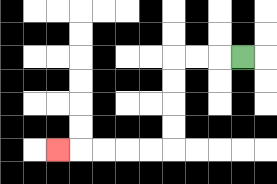{'start': '[10, 2]', 'end': '[2, 6]', 'path_directions': 'L,L,L,D,D,D,D,L,L,L,L,L', 'path_coordinates': '[[10, 2], [9, 2], [8, 2], [7, 2], [7, 3], [7, 4], [7, 5], [7, 6], [6, 6], [5, 6], [4, 6], [3, 6], [2, 6]]'}